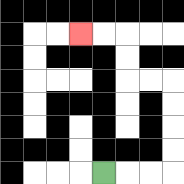{'start': '[4, 7]', 'end': '[3, 1]', 'path_directions': 'R,R,R,U,U,U,U,L,L,U,U,L,L', 'path_coordinates': '[[4, 7], [5, 7], [6, 7], [7, 7], [7, 6], [7, 5], [7, 4], [7, 3], [6, 3], [5, 3], [5, 2], [5, 1], [4, 1], [3, 1]]'}